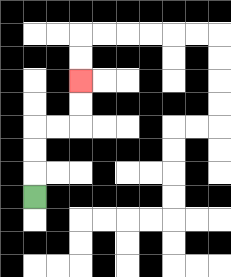{'start': '[1, 8]', 'end': '[3, 3]', 'path_directions': 'U,U,U,R,R,U,U', 'path_coordinates': '[[1, 8], [1, 7], [1, 6], [1, 5], [2, 5], [3, 5], [3, 4], [3, 3]]'}